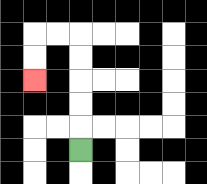{'start': '[3, 6]', 'end': '[1, 3]', 'path_directions': 'U,U,U,U,U,L,L,D,D', 'path_coordinates': '[[3, 6], [3, 5], [3, 4], [3, 3], [3, 2], [3, 1], [2, 1], [1, 1], [1, 2], [1, 3]]'}